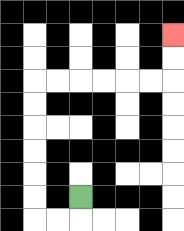{'start': '[3, 8]', 'end': '[7, 1]', 'path_directions': 'D,L,L,U,U,U,U,U,U,R,R,R,R,R,R,U,U', 'path_coordinates': '[[3, 8], [3, 9], [2, 9], [1, 9], [1, 8], [1, 7], [1, 6], [1, 5], [1, 4], [1, 3], [2, 3], [3, 3], [4, 3], [5, 3], [6, 3], [7, 3], [7, 2], [7, 1]]'}